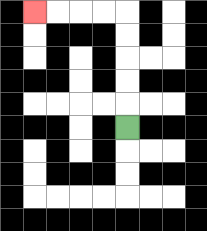{'start': '[5, 5]', 'end': '[1, 0]', 'path_directions': 'U,U,U,U,U,L,L,L,L', 'path_coordinates': '[[5, 5], [5, 4], [5, 3], [5, 2], [5, 1], [5, 0], [4, 0], [3, 0], [2, 0], [1, 0]]'}